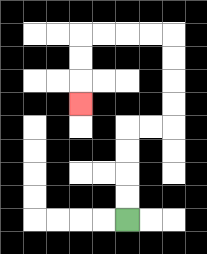{'start': '[5, 9]', 'end': '[3, 4]', 'path_directions': 'U,U,U,U,R,R,U,U,U,U,L,L,L,L,D,D,D', 'path_coordinates': '[[5, 9], [5, 8], [5, 7], [5, 6], [5, 5], [6, 5], [7, 5], [7, 4], [7, 3], [7, 2], [7, 1], [6, 1], [5, 1], [4, 1], [3, 1], [3, 2], [3, 3], [3, 4]]'}